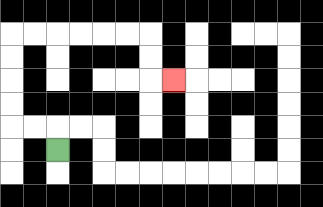{'start': '[2, 6]', 'end': '[7, 3]', 'path_directions': 'U,L,L,U,U,U,U,R,R,R,R,R,R,D,D,R', 'path_coordinates': '[[2, 6], [2, 5], [1, 5], [0, 5], [0, 4], [0, 3], [0, 2], [0, 1], [1, 1], [2, 1], [3, 1], [4, 1], [5, 1], [6, 1], [6, 2], [6, 3], [7, 3]]'}